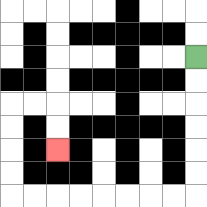{'start': '[8, 2]', 'end': '[2, 6]', 'path_directions': 'D,D,D,D,D,D,L,L,L,L,L,L,L,L,U,U,U,U,R,R,D,D', 'path_coordinates': '[[8, 2], [8, 3], [8, 4], [8, 5], [8, 6], [8, 7], [8, 8], [7, 8], [6, 8], [5, 8], [4, 8], [3, 8], [2, 8], [1, 8], [0, 8], [0, 7], [0, 6], [0, 5], [0, 4], [1, 4], [2, 4], [2, 5], [2, 6]]'}